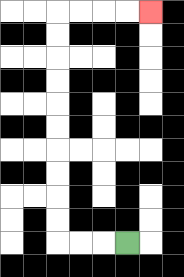{'start': '[5, 10]', 'end': '[6, 0]', 'path_directions': 'L,L,L,U,U,U,U,U,U,U,U,U,U,R,R,R,R', 'path_coordinates': '[[5, 10], [4, 10], [3, 10], [2, 10], [2, 9], [2, 8], [2, 7], [2, 6], [2, 5], [2, 4], [2, 3], [2, 2], [2, 1], [2, 0], [3, 0], [4, 0], [5, 0], [6, 0]]'}